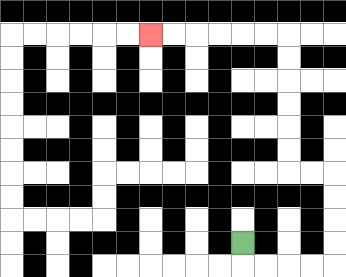{'start': '[10, 10]', 'end': '[6, 1]', 'path_directions': 'D,R,R,R,R,U,U,U,U,L,L,U,U,U,U,U,U,L,L,L,L,L,L', 'path_coordinates': '[[10, 10], [10, 11], [11, 11], [12, 11], [13, 11], [14, 11], [14, 10], [14, 9], [14, 8], [14, 7], [13, 7], [12, 7], [12, 6], [12, 5], [12, 4], [12, 3], [12, 2], [12, 1], [11, 1], [10, 1], [9, 1], [8, 1], [7, 1], [6, 1]]'}